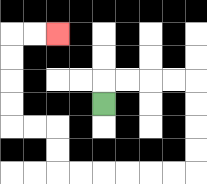{'start': '[4, 4]', 'end': '[2, 1]', 'path_directions': 'U,R,R,R,R,D,D,D,D,L,L,L,L,L,L,U,U,L,L,U,U,U,U,R,R', 'path_coordinates': '[[4, 4], [4, 3], [5, 3], [6, 3], [7, 3], [8, 3], [8, 4], [8, 5], [8, 6], [8, 7], [7, 7], [6, 7], [5, 7], [4, 7], [3, 7], [2, 7], [2, 6], [2, 5], [1, 5], [0, 5], [0, 4], [0, 3], [0, 2], [0, 1], [1, 1], [2, 1]]'}